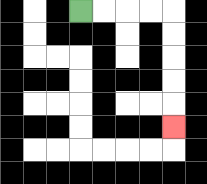{'start': '[3, 0]', 'end': '[7, 5]', 'path_directions': 'R,R,R,R,D,D,D,D,D', 'path_coordinates': '[[3, 0], [4, 0], [5, 0], [6, 0], [7, 0], [7, 1], [7, 2], [7, 3], [7, 4], [7, 5]]'}